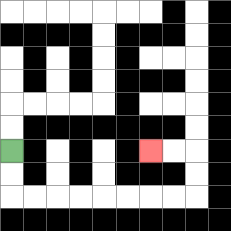{'start': '[0, 6]', 'end': '[6, 6]', 'path_directions': 'D,D,R,R,R,R,R,R,R,R,U,U,L,L', 'path_coordinates': '[[0, 6], [0, 7], [0, 8], [1, 8], [2, 8], [3, 8], [4, 8], [5, 8], [6, 8], [7, 8], [8, 8], [8, 7], [8, 6], [7, 6], [6, 6]]'}